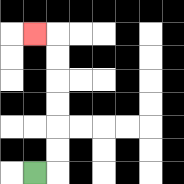{'start': '[1, 7]', 'end': '[1, 1]', 'path_directions': 'R,U,U,U,U,U,U,L', 'path_coordinates': '[[1, 7], [2, 7], [2, 6], [2, 5], [2, 4], [2, 3], [2, 2], [2, 1], [1, 1]]'}